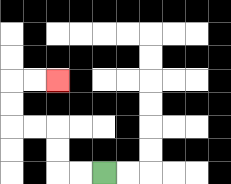{'start': '[4, 7]', 'end': '[2, 3]', 'path_directions': 'L,L,U,U,L,L,U,U,R,R', 'path_coordinates': '[[4, 7], [3, 7], [2, 7], [2, 6], [2, 5], [1, 5], [0, 5], [0, 4], [0, 3], [1, 3], [2, 3]]'}